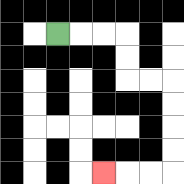{'start': '[2, 1]', 'end': '[4, 7]', 'path_directions': 'R,R,R,D,D,R,R,D,D,D,D,L,L,L', 'path_coordinates': '[[2, 1], [3, 1], [4, 1], [5, 1], [5, 2], [5, 3], [6, 3], [7, 3], [7, 4], [7, 5], [7, 6], [7, 7], [6, 7], [5, 7], [4, 7]]'}